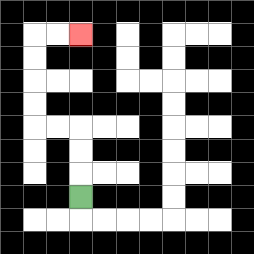{'start': '[3, 8]', 'end': '[3, 1]', 'path_directions': 'U,U,U,L,L,U,U,U,U,R,R', 'path_coordinates': '[[3, 8], [3, 7], [3, 6], [3, 5], [2, 5], [1, 5], [1, 4], [1, 3], [1, 2], [1, 1], [2, 1], [3, 1]]'}